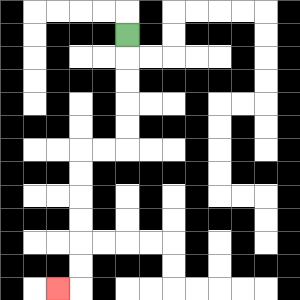{'start': '[5, 1]', 'end': '[2, 12]', 'path_directions': 'D,D,D,D,D,L,L,D,D,D,D,D,D,L', 'path_coordinates': '[[5, 1], [5, 2], [5, 3], [5, 4], [5, 5], [5, 6], [4, 6], [3, 6], [3, 7], [3, 8], [3, 9], [3, 10], [3, 11], [3, 12], [2, 12]]'}